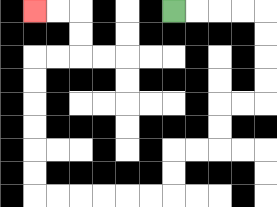{'start': '[7, 0]', 'end': '[1, 0]', 'path_directions': 'R,R,R,R,D,D,D,D,L,L,D,D,L,L,D,D,L,L,L,L,L,L,U,U,U,U,U,U,R,R,U,U,L,L', 'path_coordinates': '[[7, 0], [8, 0], [9, 0], [10, 0], [11, 0], [11, 1], [11, 2], [11, 3], [11, 4], [10, 4], [9, 4], [9, 5], [9, 6], [8, 6], [7, 6], [7, 7], [7, 8], [6, 8], [5, 8], [4, 8], [3, 8], [2, 8], [1, 8], [1, 7], [1, 6], [1, 5], [1, 4], [1, 3], [1, 2], [2, 2], [3, 2], [3, 1], [3, 0], [2, 0], [1, 0]]'}